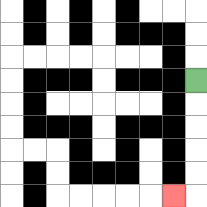{'start': '[8, 3]', 'end': '[7, 8]', 'path_directions': 'D,D,D,D,D,L', 'path_coordinates': '[[8, 3], [8, 4], [8, 5], [8, 6], [8, 7], [8, 8], [7, 8]]'}